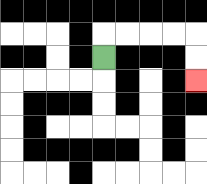{'start': '[4, 2]', 'end': '[8, 3]', 'path_directions': 'U,R,R,R,R,D,D', 'path_coordinates': '[[4, 2], [4, 1], [5, 1], [6, 1], [7, 1], [8, 1], [8, 2], [8, 3]]'}